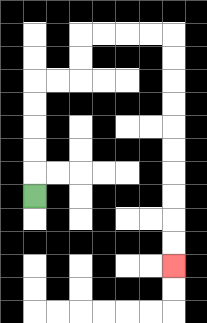{'start': '[1, 8]', 'end': '[7, 11]', 'path_directions': 'U,U,U,U,U,R,R,U,U,R,R,R,R,D,D,D,D,D,D,D,D,D,D', 'path_coordinates': '[[1, 8], [1, 7], [1, 6], [1, 5], [1, 4], [1, 3], [2, 3], [3, 3], [3, 2], [3, 1], [4, 1], [5, 1], [6, 1], [7, 1], [7, 2], [7, 3], [7, 4], [7, 5], [7, 6], [7, 7], [7, 8], [7, 9], [7, 10], [7, 11]]'}